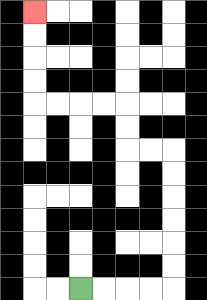{'start': '[3, 12]', 'end': '[1, 0]', 'path_directions': 'R,R,R,R,U,U,U,U,U,U,L,L,U,U,L,L,L,L,U,U,U,U', 'path_coordinates': '[[3, 12], [4, 12], [5, 12], [6, 12], [7, 12], [7, 11], [7, 10], [7, 9], [7, 8], [7, 7], [7, 6], [6, 6], [5, 6], [5, 5], [5, 4], [4, 4], [3, 4], [2, 4], [1, 4], [1, 3], [1, 2], [1, 1], [1, 0]]'}